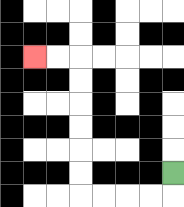{'start': '[7, 7]', 'end': '[1, 2]', 'path_directions': 'D,L,L,L,L,U,U,U,U,U,U,L,L', 'path_coordinates': '[[7, 7], [7, 8], [6, 8], [5, 8], [4, 8], [3, 8], [3, 7], [3, 6], [3, 5], [3, 4], [3, 3], [3, 2], [2, 2], [1, 2]]'}